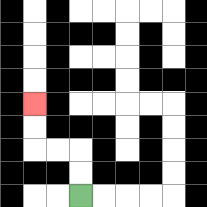{'start': '[3, 8]', 'end': '[1, 4]', 'path_directions': 'U,U,L,L,U,U', 'path_coordinates': '[[3, 8], [3, 7], [3, 6], [2, 6], [1, 6], [1, 5], [1, 4]]'}